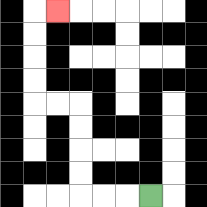{'start': '[6, 8]', 'end': '[2, 0]', 'path_directions': 'L,L,L,U,U,U,U,L,L,U,U,U,U,R', 'path_coordinates': '[[6, 8], [5, 8], [4, 8], [3, 8], [3, 7], [3, 6], [3, 5], [3, 4], [2, 4], [1, 4], [1, 3], [1, 2], [1, 1], [1, 0], [2, 0]]'}